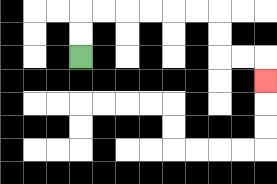{'start': '[3, 2]', 'end': '[11, 3]', 'path_directions': 'U,U,R,R,R,R,R,R,D,D,R,R,D', 'path_coordinates': '[[3, 2], [3, 1], [3, 0], [4, 0], [5, 0], [6, 0], [7, 0], [8, 0], [9, 0], [9, 1], [9, 2], [10, 2], [11, 2], [11, 3]]'}